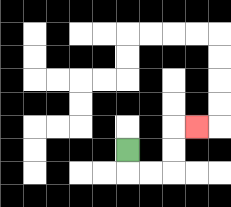{'start': '[5, 6]', 'end': '[8, 5]', 'path_directions': 'D,R,R,U,U,R', 'path_coordinates': '[[5, 6], [5, 7], [6, 7], [7, 7], [7, 6], [7, 5], [8, 5]]'}